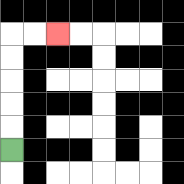{'start': '[0, 6]', 'end': '[2, 1]', 'path_directions': 'U,U,U,U,U,R,R', 'path_coordinates': '[[0, 6], [0, 5], [0, 4], [0, 3], [0, 2], [0, 1], [1, 1], [2, 1]]'}